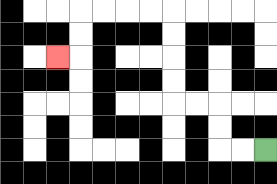{'start': '[11, 6]', 'end': '[2, 2]', 'path_directions': 'L,L,U,U,L,L,U,U,U,U,L,L,L,L,D,D,L', 'path_coordinates': '[[11, 6], [10, 6], [9, 6], [9, 5], [9, 4], [8, 4], [7, 4], [7, 3], [7, 2], [7, 1], [7, 0], [6, 0], [5, 0], [4, 0], [3, 0], [3, 1], [3, 2], [2, 2]]'}